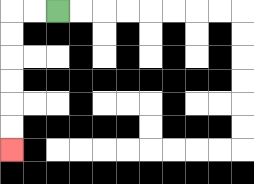{'start': '[2, 0]', 'end': '[0, 6]', 'path_directions': 'L,L,D,D,D,D,D,D', 'path_coordinates': '[[2, 0], [1, 0], [0, 0], [0, 1], [0, 2], [0, 3], [0, 4], [0, 5], [0, 6]]'}